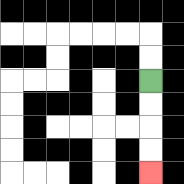{'start': '[6, 3]', 'end': '[6, 7]', 'path_directions': 'D,D,D,D', 'path_coordinates': '[[6, 3], [6, 4], [6, 5], [6, 6], [6, 7]]'}